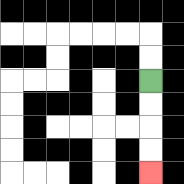{'start': '[6, 3]', 'end': '[6, 7]', 'path_directions': 'D,D,D,D', 'path_coordinates': '[[6, 3], [6, 4], [6, 5], [6, 6], [6, 7]]'}